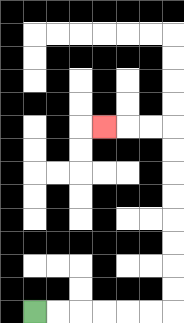{'start': '[1, 13]', 'end': '[4, 5]', 'path_directions': 'R,R,R,R,R,R,U,U,U,U,U,U,U,U,L,L,L', 'path_coordinates': '[[1, 13], [2, 13], [3, 13], [4, 13], [5, 13], [6, 13], [7, 13], [7, 12], [7, 11], [7, 10], [7, 9], [7, 8], [7, 7], [7, 6], [7, 5], [6, 5], [5, 5], [4, 5]]'}